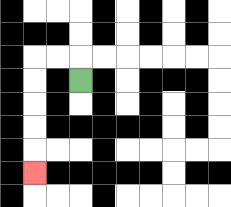{'start': '[3, 3]', 'end': '[1, 7]', 'path_directions': 'U,L,L,D,D,D,D,D', 'path_coordinates': '[[3, 3], [3, 2], [2, 2], [1, 2], [1, 3], [1, 4], [1, 5], [1, 6], [1, 7]]'}